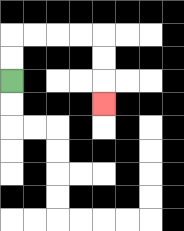{'start': '[0, 3]', 'end': '[4, 4]', 'path_directions': 'U,U,R,R,R,R,D,D,D', 'path_coordinates': '[[0, 3], [0, 2], [0, 1], [1, 1], [2, 1], [3, 1], [4, 1], [4, 2], [4, 3], [4, 4]]'}